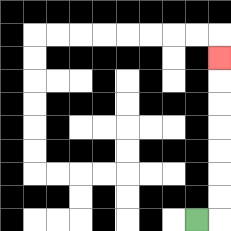{'start': '[8, 9]', 'end': '[9, 2]', 'path_directions': 'R,U,U,U,U,U,U,U', 'path_coordinates': '[[8, 9], [9, 9], [9, 8], [9, 7], [9, 6], [9, 5], [9, 4], [9, 3], [9, 2]]'}